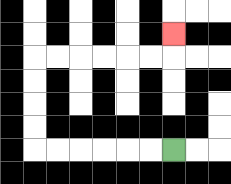{'start': '[7, 6]', 'end': '[7, 1]', 'path_directions': 'L,L,L,L,L,L,U,U,U,U,R,R,R,R,R,R,U', 'path_coordinates': '[[7, 6], [6, 6], [5, 6], [4, 6], [3, 6], [2, 6], [1, 6], [1, 5], [1, 4], [1, 3], [1, 2], [2, 2], [3, 2], [4, 2], [5, 2], [6, 2], [7, 2], [7, 1]]'}